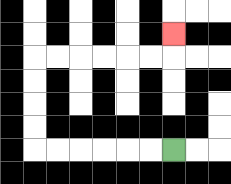{'start': '[7, 6]', 'end': '[7, 1]', 'path_directions': 'L,L,L,L,L,L,U,U,U,U,R,R,R,R,R,R,U', 'path_coordinates': '[[7, 6], [6, 6], [5, 6], [4, 6], [3, 6], [2, 6], [1, 6], [1, 5], [1, 4], [1, 3], [1, 2], [2, 2], [3, 2], [4, 2], [5, 2], [6, 2], [7, 2], [7, 1]]'}